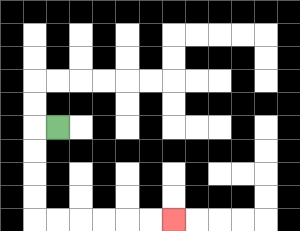{'start': '[2, 5]', 'end': '[7, 9]', 'path_directions': 'L,D,D,D,D,R,R,R,R,R,R', 'path_coordinates': '[[2, 5], [1, 5], [1, 6], [1, 7], [1, 8], [1, 9], [2, 9], [3, 9], [4, 9], [5, 9], [6, 9], [7, 9]]'}